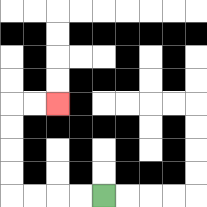{'start': '[4, 8]', 'end': '[2, 4]', 'path_directions': 'L,L,L,L,U,U,U,U,R,R', 'path_coordinates': '[[4, 8], [3, 8], [2, 8], [1, 8], [0, 8], [0, 7], [0, 6], [0, 5], [0, 4], [1, 4], [2, 4]]'}